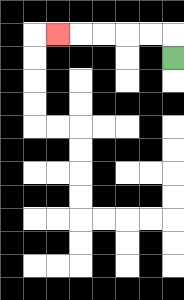{'start': '[7, 2]', 'end': '[2, 1]', 'path_directions': 'U,L,L,L,L,L', 'path_coordinates': '[[7, 2], [7, 1], [6, 1], [5, 1], [4, 1], [3, 1], [2, 1]]'}